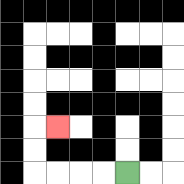{'start': '[5, 7]', 'end': '[2, 5]', 'path_directions': 'L,L,L,L,U,U,R', 'path_coordinates': '[[5, 7], [4, 7], [3, 7], [2, 7], [1, 7], [1, 6], [1, 5], [2, 5]]'}